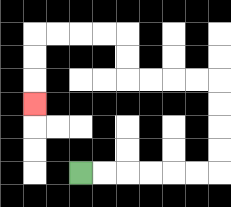{'start': '[3, 7]', 'end': '[1, 4]', 'path_directions': 'R,R,R,R,R,R,U,U,U,U,L,L,L,L,U,U,L,L,L,L,D,D,D', 'path_coordinates': '[[3, 7], [4, 7], [5, 7], [6, 7], [7, 7], [8, 7], [9, 7], [9, 6], [9, 5], [9, 4], [9, 3], [8, 3], [7, 3], [6, 3], [5, 3], [5, 2], [5, 1], [4, 1], [3, 1], [2, 1], [1, 1], [1, 2], [1, 3], [1, 4]]'}